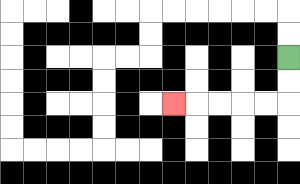{'start': '[12, 2]', 'end': '[7, 4]', 'path_directions': 'D,D,L,L,L,L,L', 'path_coordinates': '[[12, 2], [12, 3], [12, 4], [11, 4], [10, 4], [9, 4], [8, 4], [7, 4]]'}